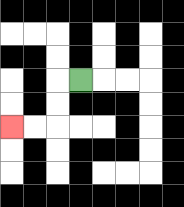{'start': '[3, 3]', 'end': '[0, 5]', 'path_directions': 'L,D,D,L,L', 'path_coordinates': '[[3, 3], [2, 3], [2, 4], [2, 5], [1, 5], [0, 5]]'}